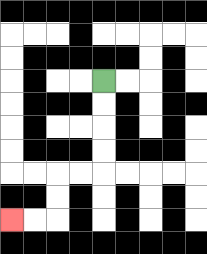{'start': '[4, 3]', 'end': '[0, 9]', 'path_directions': 'D,D,D,D,L,L,D,D,L,L', 'path_coordinates': '[[4, 3], [4, 4], [4, 5], [4, 6], [4, 7], [3, 7], [2, 7], [2, 8], [2, 9], [1, 9], [0, 9]]'}